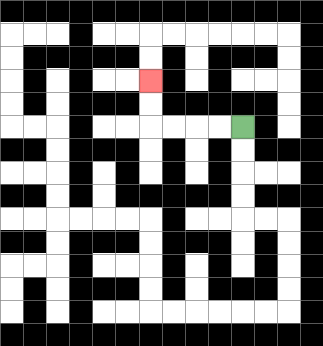{'start': '[10, 5]', 'end': '[6, 3]', 'path_directions': 'L,L,L,L,U,U', 'path_coordinates': '[[10, 5], [9, 5], [8, 5], [7, 5], [6, 5], [6, 4], [6, 3]]'}